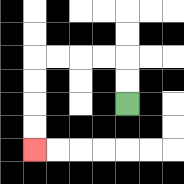{'start': '[5, 4]', 'end': '[1, 6]', 'path_directions': 'U,U,L,L,L,L,D,D,D,D', 'path_coordinates': '[[5, 4], [5, 3], [5, 2], [4, 2], [3, 2], [2, 2], [1, 2], [1, 3], [1, 4], [1, 5], [1, 6]]'}